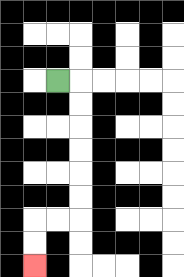{'start': '[2, 3]', 'end': '[1, 11]', 'path_directions': 'R,D,D,D,D,D,D,L,L,D,D', 'path_coordinates': '[[2, 3], [3, 3], [3, 4], [3, 5], [3, 6], [3, 7], [3, 8], [3, 9], [2, 9], [1, 9], [1, 10], [1, 11]]'}